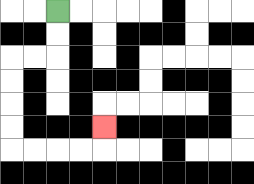{'start': '[2, 0]', 'end': '[4, 5]', 'path_directions': 'D,D,L,L,D,D,D,D,R,R,R,R,U', 'path_coordinates': '[[2, 0], [2, 1], [2, 2], [1, 2], [0, 2], [0, 3], [0, 4], [0, 5], [0, 6], [1, 6], [2, 6], [3, 6], [4, 6], [4, 5]]'}